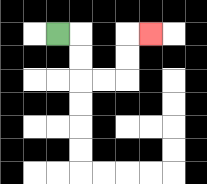{'start': '[2, 1]', 'end': '[6, 1]', 'path_directions': 'R,D,D,R,R,U,U,R', 'path_coordinates': '[[2, 1], [3, 1], [3, 2], [3, 3], [4, 3], [5, 3], [5, 2], [5, 1], [6, 1]]'}